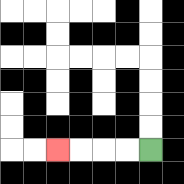{'start': '[6, 6]', 'end': '[2, 6]', 'path_directions': 'L,L,L,L', 'path_coordinates': '[[6, 6], [5, 6], [4, 6], [3, 6], [2, 6]]'}